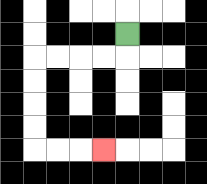{'start': '[5, 1]', 'end': '[4, 6]', 'path_directions': 'D,L,L,L,L,D,D,D,D,R,R,R', 'path_coordinates': '[[5, 1], [5, 2], [4, 2], [3, 2], [2, 2], [1, 2], [1, 3], [1, 4], [1, 5], [1, 6], [2, 6], [3, 6], [4, 6]]'}